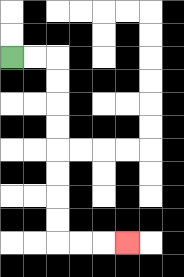{'start': '[0, 2]', 'end': '[5, 10]', 'path_directions': 'R,R,D,D,D,D,D,D,D,D,R,R,R', 'path_coordinates': '[[0, 2], [1, 2], [2, 2], [2, 3], [2, 4], [2, 5], [2, 6], [2, 7], [2, 8], [2, 9], [2, 10], [3, 10], [4, 10], [5, 10]]'}